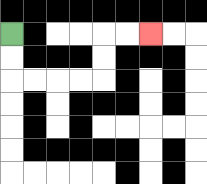{'start': '[0, 1]', 'end': '[6, 1]', 'path_directions': 'D,D,R,R,R,R,U,U,R,R', 'path_coordinates': '[[0, 1], [0, 2], [0, 3], [1, 3], [2, 3], [3, 3], [4, 3], [4, 2], [4, 1], [5, 1], [6, 1]]'}